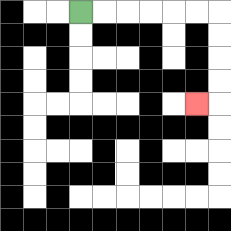{'start': '[3, 0]', 'end': '[8, 4]', 'path_directions': 'R,R,R,R,R,R,D,D,D,D,L', 'path_coordinates': '[[3, 0], [4, 0], [5, 0], [6, 0], [7, 0], [8, 0], [9, 0], [9, 1], [9, 2], [9, 3], [9, 4], [8, 4]]'}